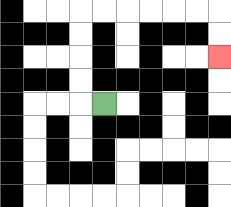{'start': '[4, 4]', 'end': '[9, 2]', 'path_directions': 'L,U,U,U,U,R,R,R,R,R,R,D,D', 'path_coordinates': '[[4, 4], [3, 4], [3, 3], [3, 2], [3, 1], [3, 0], [4, 0], [5, 0], [6, 0], [7, 0], [8, 0], [9, 0], [9, 1], [9, 2]]'}